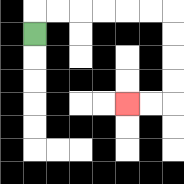{'start': '[1, 1]', 'end': '[5, 4]', 'path_directions': 'U,R,R,R,R,R,R,D,D,D,D,L,L', 'path_coordinates': '[[1, 1], [1, 0], [2, 0], [3, 0], [4, 0], [5, 0], [6, 0], [7, 0], [7, 1], [7, 2], [7, 3], [7, 4], [6, 4], [5, 4]]'}